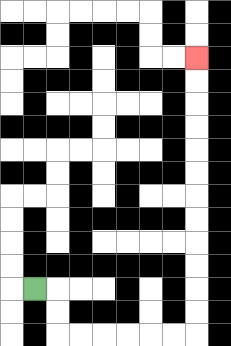{'start': '[1, 12]', 'end': '[8, 2]', 'path_directions': 'R,D,D,R,R,R,R,R,R,U,U,U,U,U,U,U,U,U,U,U,U', 'path_coordinates': '[[1, 12], [2, 12], [2, 13], [2, 14], [3, 14], [4, 14], [5, 14], [6, 14], [7, 14], [8, 14], [8, 13], [8, 12], [8, 11], [8, 10], [8, 9], [8, 8], [8, 7], [8, 6], [8, 5], [8, 4], [8, 3], [8, 2]]'}